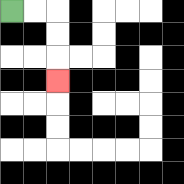{'start': '[0, 0]', 'end': '[2, 3]', 'path_directions': 'R,R,D,D,D', 'path_coordinates': '[[0, 0], [1, 0], [2, 0], [2, 1], [2, 2], [2, 3]]'}